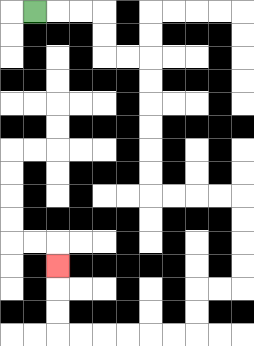{'start': '[1, 0]', 'end': '[2, 11]', 'path_directions': 'R,R,R,D,D,R,R,D,D,D,D,D,D,R,R,R,R,D,D,D,D,L,L,D,D,L,L,L,L,L,L,U,U,U', 'path_coordinates': '[[1, 0], [2, 0], [3, 0], [4, 0], [4, 1], [4, 2], [5, 2], [6, 2], [6, 3], [6, 4], [6, 5], [6, 6], [6, 7], [6, 8], [7, 8], [8, 8], [9, 8], [10, 8], [10, 9], [10, 10], [10, 11], [10, 12], [9, 12], [8, 12], [8, 13], [8, 14], [7, 14], [6, 14], [5, 14], [4, 14], [3, 14], [2, 14], [2, 13], [2, 12], [2, 11]]'}